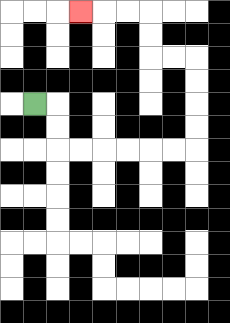{'start': '[1, 4]', 'end': '[3, 0]', 'path_directions': 'R,D,D,R,R,R,R,R,R,U,U,U,U,L,L,U,U,L,L,L', 'path_coordinates': '[[1, 4], [2, 4], [2, 5], [2, 6], [3, 6], [4, 6], [5, 6], [6, 6], [7, 6], [8, 6], [8, 5], [8, 4], [8, 3], [8, 2], [7, 2], [6, 2], [6, 1], [6, 0], [5, 0], [4, 0], [3, 0]]'}